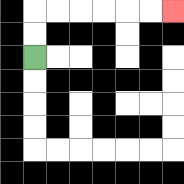{'start': '[1, 2]', 'end': '[7, 0]', 'path_directions': 'U,U,R,R,R,R,R,R', 'path_coordinates': '[[1, 2], [1, 1], [1, 0], [2, 0], [3, 0], [4, 0], [5, 0], [6, 0], [7, 0]]'}